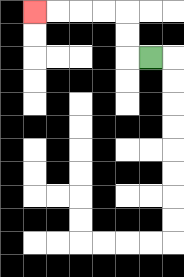{'start': '[6, 2]', 'end': '[1, 0]', 'path_directions': 'L,U,U,L,L,L,L', 'path_coordinates': '[[6, 2], [5, 2], [5, 1], [5, 0], [4, 0], [3, 0], [2, 0], [1, 0]]'}